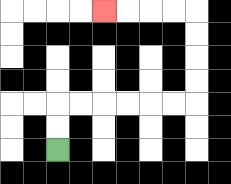{'start': '[2, 6]', 'end': '[4, 0]', 'path_directions': 'U,U,R,R,R,R,R,R,U,U,U,U,L,L,L,L', 'path_coordinates': '[[2, 6], [2, 5], [2, 4], [3, 4], [4, 4], [5, 4], [6, 4], [7, 4], [8, 4], [8, 3], [8, 2], [8, 1], [8, 0], [7, 0], [6, 0], [5, 0], [4, 0]]'}